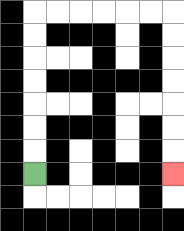{'start': '[1, 7]', 'end': '[7, 7]', 'path_directions': 'U,U,U,U,U,U,U,R,R,R,R,R,R,D,D,D,D,D,D,D', 'path_coordinates': '[[1, 7], [1, 6], [1, 5], [1, 4], [1, 3], [1, 2], [1, 1], [1, 0], [2, 0], [3, 0], [4, 0], [5, 0], [6, 0], [7, 0], [7, 1], [7, 2], [7, 3], [7, 4], [7, 5], [7, 6], [7, 7]]'}